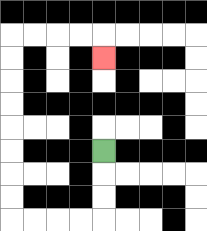{'start': '[4, 6]', 'end': '[4, 2]', 'path_directions': 'D,D,D,L,L,L,L,U,U,U,U,U,U,U,U,R,R,R,R,D', 'path_coordinates': '[[4, 6], [4, 7], [4, 8], [4, 9], [3, 9], [2, 9], [1, 9], [0, 9], [0, 8], [0, 7], [0, 6], [0, 5], [0, 4], [0, 3], [0, 2], [0, 1], [1, 1], [2, 1], [3, 1], [4, 1], [4, 2]]'}